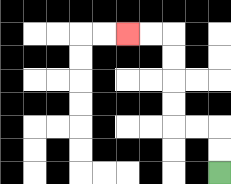{'start': '[9, 7]', 'end': '[5, 1]', 'path_directions': 'U,U,L,L,U,U,U,U,L,L', 'path_coordinates': '[[9, 7], [9, 6], [9, 5], [8, 5], [7, 5], [7, 4], [7, 3], [7, 2], [7, 1], [6, 1], [5, 1]]'}